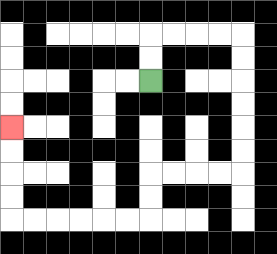{'start': '[6, 3]', 'end': '[0, 5]', 'path_directions': 'U,U,R,R,R,R,D,D,D,D,D,D,L,L,L,L,D,D,L,L,L,L,L,L,U,U,U,U', 'path_coordinates': '[[6, 3], [6, 2], [6, 1], [7, 1], [8, 1], [9, 1], [10, 1], [10, 2], [10, 3], [10, 4], [10, 5], [10, 6], [10, 7], [9, 7], [8, 7], [7, 7], [6, 7], [6, 8], [6, 9], [5, 9], [4, 9], [3, 9], [2, 9], [1, 9], [0, 9], [0, 8], [0, 7], [0, 6], [0, 5]]'}